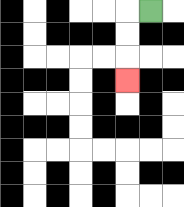{'start': '[6, 0]', 'end': '[5, 3]', 'path_directions': 'L,D,D,D', 'path_coordinates': '[[6, 0], [5, 0], [5, 1], [5, 2], [5, 3]]'}